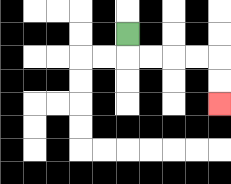{'start': '[5, 1]', 'end': '[9, 4]', 'path_directions': 'D,R,R,R,R,D,D', 'path_coordinates': '[[5, 1], [5, 2], [6, 2], [7, 2], [8, 2], [9, 2], [9, 3], [9, 4]]'}